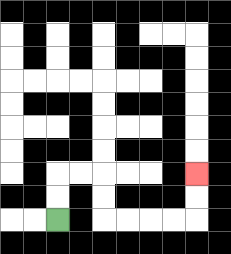{'start': '[2, 9]', 'end': '[8, 7]', 'path_directions': 'U,U,R,R,D,D,R,R,R,R,U,U', 'path_coordinates': '[[2, 9], [2, 8], [2, 7], [3, 7], [4, 7], [4, 8], [4, 9], [5, 9], [6, 9], [7, 9], [8, 9], [8, 8], [8, 7]]'}